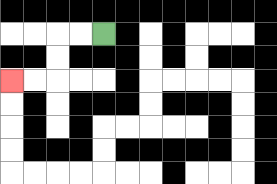{'start': '[4, 1]', 'end': '[0, 3]', 'path_directions': 'L,L,D,D,L,L', 'path_coordinates': '[[4, 1], [3, 1], [2, 1], [2, 2], [2, 3], [1, 3], [0, 3]]'}